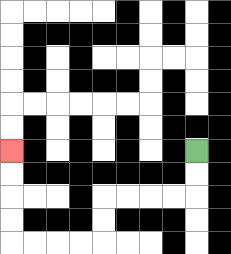{'start': '[8, 6]', 'end': '[0, 6]', 'path_directions': 'D,D,L,L,L,L,D,D,L,L,L,L,U,U,U,U', 'path_coordinates': '[[8, 6], [8, 7], [8, 8], [7, 8], [6, 8], [5, 8], [4, 8], [4, 9], [4, 10], [3, 10], [2, 10], [1, 10], [0, 10], [0, 9], [0, 8], [0, 7], [0, 6]]'}